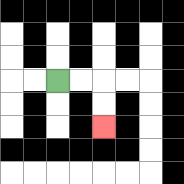{'start': '[2, 3]', 'end': '[4, 5]', 'path_directions': 'R,R,D,D', 'path_coordinates': '[[2, 3], [3, 3], [4, 3], [4, 4], [4, 5]]'}